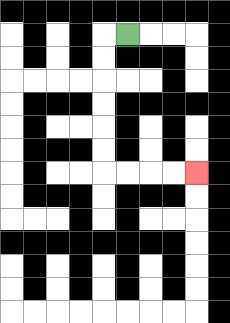{'start': '[5, 1]', 'end': '[8, 7]', 'path_directions': 'L,D,D,D,D,D,D,R,R,R,R', 'path_coordinates': '[[5, 1], [4, 1], [4, 2], [4, 3], [4, 4], [4, 5], [4, 6], [4, 7], [5, 7], [6, 7], [7, 7], [8, 7]]'}